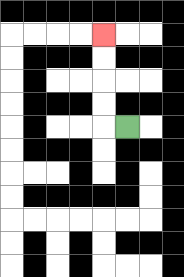{'start': '[5, 5]', 'end': '[4, 1]', 'path_directions': 'L,U,U,U,U', 'path_coordinates': '[[5, 5], [4, 5], [4, 4], [4, 3], [4, 2], [4, 1]]'}